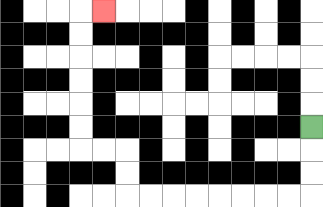{'start': '[13, 5]', 'end': '[4, 0]', 'path_directions': 'D,D,D,L,L,L,L,L,L,L,L,U,U,L,L,U,U,U,U,U,U,R', 'path_coordinates': '[[13, 5], [13, 6], [13, 7], [13, 8], [12, 8], [11, 8], [10, 8], [9, 8], [8, 8], [7, 8], [6, 8], [5, 8], [5, 7], [5, 6], [4, 6], [3, 6], [3, 5], [3, 4], [3, 3], [3, 2], [3, 1], [3, 0], [4, 0]]'}